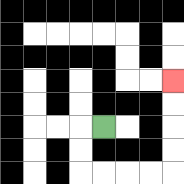{'start': '[4, 5]', 'end': '[7, 3]', 'path_directions': 'L,D,D,R,R,R,R,U,U,U,U', 'path_coordinates': '[[4, 5], [3, 5], [3, 6], [3, 7], [4, 7], [5, 7], [6, 7], [7, 7], [7, 6], [7, 5], [7, 4], [7, 3]]'}